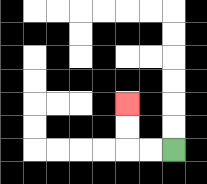{'start': '[7, 6]', 'end': '[5, 4]', 'path_directions': 'L,L,U,U', 'path_coordinates': '[[7, 6], [6, 6], [5, 6], [5, 5], [5, 4]]'}